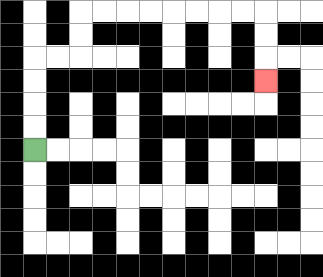{'start': '[1, 6]', 'end': '[11, 3]', 'path_directions': 'U,U,U,U,R,R,U,U,R,R,R,R,R,R,R,R,D,D,D', 'path_coordinates': '[[1, 6], [1, 5], [1, 4], [1, 3], [1, 2], [2, 2], [3, 2], [3, 1], [3, 0], [4, 0], [5, 0], [6, 0], [7, 0], [8, 0], [9, 0], [10, 0], [11, 0], [11, 1], [11, 2], [11, 3]]'}